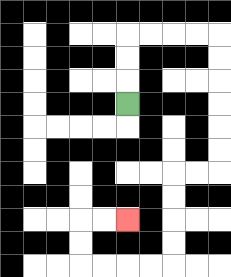{'start': '[5, 4]', 'end': '[5, 9]', 'path_directions': 'U,U,U,R,R,R,R,D,D,D,D,D,D,L,L,D,D,D,D,L,L,L,L,U,U,R,R', 'path_coordinates': '[[5, 4], [5, 3], [5, 2], [5, 1], [6, 1], [7, 1], [8, 1], [9, 1], [9, 2], [9, 3], [9, 4], [9, 5], [9, 6], [9, 7], [8, 7], [7, 7], [7, 8], [7, 9], [7, 10], [7, 11], [6, 11], [5, 11], [4, 11], [3, 11], [3, 10], [3, 9], [4, 9], [5, 9]]'}